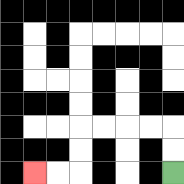{'start': '[7, 7]', 'end': '[1, 7]', 'path_directions': 'U,U,L,L,L,L,D,D,L,L', 'path_coordinates': '[[7, 7], [7, 6], [7, 5], [6, 5], [5, 5], [4, 5], [3, 5], [3, 6], [3, 7], [2, 7], [1, 7]]'}